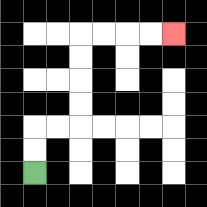{'start': '[1, 7]', 'end': '[7, 1]', 'path_directions': 'U,U,R,R,U,U,U,U,R,R,R,R', 'path_coordinates': '[[1, 7], [1, 6], [1, 5], [2, 5], [3, 5], [3, 4], [3, 3], [3, 2], [3, 1], [4, 1], [5, 1], [6, 1], [7, 1]]'}